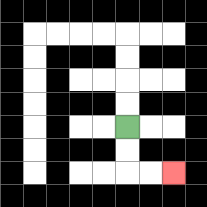{'start': '[5, 5]', 'end': '[7, 7]', 'path_directions': 'D,D,R,R', 'path_coordinates': '[[5, 5], [5, 6], [5, 7], [6, 7], [7, 7]]'}